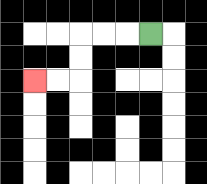{'start': '[6, 1]', 'end': '[1, 3]', 'path_directions': 'L,L,L,D,D,L,L', 'path_coordinates': '[[6, 1], [5, 1], [4, 1], [3, 1], [3, 2], [3, 3], [2, 3], [1, 3]]'}